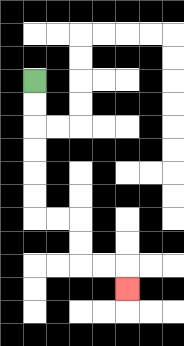{'start': '[1, 3]', 'end': '[5, 12]', 'path_directions': 'D,D,D,D,D,D,R,R,D,D,R,R,D', 'path_coordinates': '[[1, 3], [1, 4], [1, 5], [1, 6], [1, 7], [1, 8], [1, 9], [2, 9], [3, 9], [3, 10], [3, 11], [4, 11], [5, 11], [5, 12]]'}